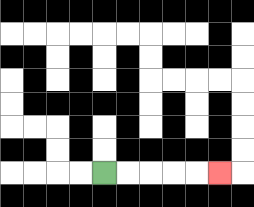{'start': '[4, 7]', 'end': '[9, 7]', 'path_directions': 'R,R,R,R,R', 'path_coordinates': '[[4, 7], [5, 7], [6, 7], [7, 7], [8, 7], [9, 7]]'}